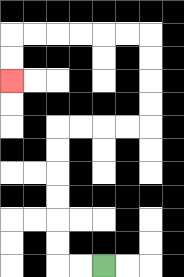{'start': '[4, 11]', 'end': '[0, 3]', 'path_directions': 'L,L,U,U,U,U,U,U,R,R,R,R,U,U,U,U,L,L,L,L,L,L,D,D', 'path_coordinates': '[[4, 11], [3, 11], [2, 11], [2, 10], [2, 9], [2, 8], [2, 7], [2, 6], [2, 5], [3, 5], [4, 5], [5, 5], [6, 5], [6, 4], [6, 3], [6, 2], [6, 1], [5, 1], [4, 1], [3, 1], [2, 1], [1, 1], [0, 1], [0, 2], [0, 3]]'}